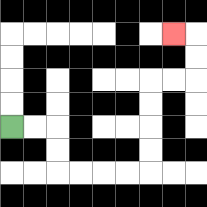{'start': '[0, 5]', 'end': '[7, 1]', 'path_directions': 'R,R,D,D,R,R,R,R,U,U,U,U,R,R,U,U,L', 'path_coordinates': '[[0, 5], [1, 5], [2, 5], [2, 6], [2, 7], [3, 7], [4, 7], [5, 7], [6, 7], [6, 6], [6, 5], [6, 4], [6, 3], [7, 3], [8, 3], [8, 2], [8, 1], [7, 1]]'}